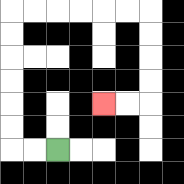{'start': '[2, 6]', 'end': '[4, 4]', 'path_directions': 'L,L,U,U,U,U,U,U,R,R,R,R,R,R,D,D,D,D,L,L', 'path_coordinates': '[[2, 6], [1, 6], [0, 6], [0, 5], [0, 4], [0, 3], [0, 2], [0, 1], [0, 0], [1, 0], [2, 0], [3, 0], [4, 0], [5, 0], [6, 0], [6, 1], [6, 2], [6, 3], [6, 4], [5, 4], [4, 4]]'}